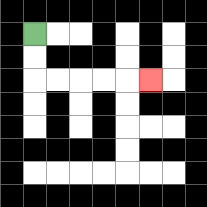{'start': '[1, 1]', 'end': '[6, 3]', 'path_directions': 'D,D,R,R,R,R,R', 'path_coordinates': '[[1, 1], [1, 2], [1, 3], [2, 3], [3, 3], [4, 3], [5, 3], [6, 3]]'}